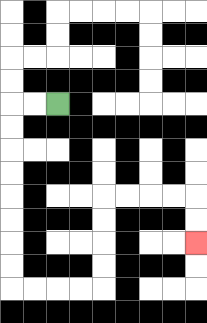{'start': '[2, 4]', 'end': '[8, 10]', 'path_directions': 'L,L,D,D,D,D,D,D,D,D,R,R,R,R,U,U,U,U,R,R,R,R,D,D', 'path_coordinates': '[[2, 4], [1, 4], [0, 4], [0, 5], [0, 6], [0, 7], [0, 8], [0, 9], [0, 10], [0, 11], [0, 12], [1, 12], [2, 12], [3, 12], [4, 12], [4, 11], [4, 10], [4, 9], [4, 8], [5, 8], [6, 8], [7, 8], [8, 8], [8, 9], [8, 10]]'}